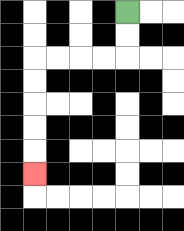{'start': '[5, 0]', 'end': '[1, 7]', 'path_directions': 'D,D,L,L,L,L,D,D,D,D,D', 'path_coordinates': '[[5, 0], [5, 1], [5, 2], [4, 2], [3, 2], [2, 2], [1, 2], [1, 3], [1, 4], [1, 5], [1, 6], [1, 7]]'}